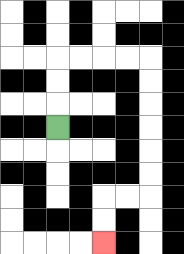{'start': '[2, 5]', 'end': '[4, 10]', 'path_directions': 'U,U,U,R,R,R,R,D,D,D,D,D,D,L,L,D,D', 'path_coordinates': '[[2, 5], [2, 4], [2, 3], [2, 2], [3, 2], [4, 2], [5, 2], [6, 2], [6, 3], [6, 4], [6, 5], [6, 6], [6, 7], [6, 8], [5, 8], [4, 8], [4, 9], [4, 10]]'}